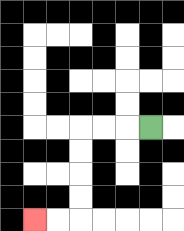{'start': '[6, 5]', 'end': '[1, 9]', 'path_directions': 'L,L,L,D,D,D,D,L,L', 'path_coordinates': '[[6, 5], [5, 5], [4, 5], [3, 5], [3, 6], [3, 7], [3, 8], [3, 9], [2, 9], [1, 9]]'}